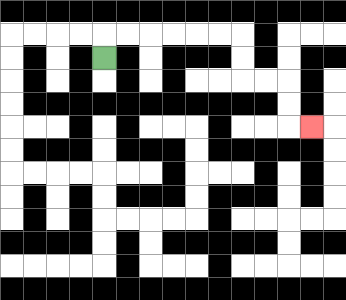{'start': '[4, 2]', 'end': '[13, 5]', 'path_directions': 'U,R,R,R,R,R,R,D,D,R,R,D,D,R', 'path_coordinates': '[[4, 2], [4, 1], [5, 1], [6, 1], [7, 1], [8, 1], [9, 1], [10, 1], [10, 2], [10, 3], [11, 3], [12, 3], [12, 4], [12, 5], [13, 5]]'}